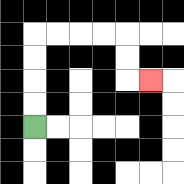{'start': '[1, 5]', 'end': '[6, 3]', 'path_directions': 'U,U,U,U,R,R,R,R,D,D,R', 'path_coordinates': '[[1, 5], [1, 4], [1, 3], [1, 2], [1, 1], [2, 1], [3, 1], [4, 1], [5, 1], [5, 2], [5, 3], [6, 3]]'}